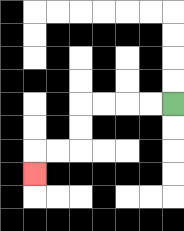{'start': '[7, 4]', 'end': '[1, 7]', 'path_directions': 'L,L,L,L,D,D,L,L,D', 'path_coordinates': '[[7, 4], [6, 4], [5, 4], [4, 4], [3, 4], [3, 5], [3, 6], [2, 6], [1, 6], [1, 7]]'}